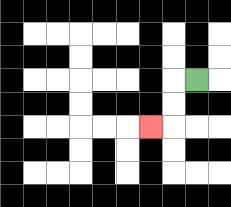{'start': '[8, 3]', 'end': '[6, 5]', 'path_directions': 'L,D,D,L', 'path_coordinates': '[[8, 3], [7, 3], [7, 4], [7, 5], [6, 5]]'}